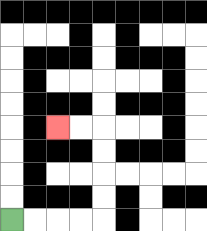{'start': '[0, 9]', 'end': '[2, 5]', 'path_directions': 'R,R,R,R,U,U,U,U,L,L', 'path_coordinates': '[[0, 9], [1, 9], [2, 9], [3, 9], [4, 9], [4, 8], [4, 7], [4, 6], [4, 5], [3, 5], [2, 5]]'}